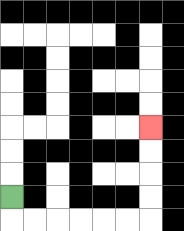{'start': '[0, 8]', 'end': '[6, 5]', 'path_directions': 'D,R,R,R,R,R,R,U,U,U,U', 'path_coordinates': '[[0, 8], [0, 9], [1, 9], [2, 9], [3, 9], [4, 9], [5, 9], [6, 9], [6, 8], [6, 7], [6, 6], [6, 5]]'}